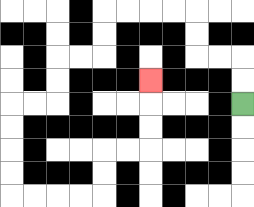{'start': '[10, 4]', 'end': '[6, 3]', 'path_directions': 'U,U,L,L,U,U,L,L,L,L,D,D,L,L,D,D,L,L,D,D,D,D,R,R,R,R,U,U,R,R,U,U,U', 'path_coordinates': '[[10, 4], [10, 3], [10, 2], [9, 2], [8, 2], [8, 1], [8, 0], [7, 0], [6, 0], [5, 0], [4, 0], [4, 1], [4, 2], [3, 2], [2, 2], [2, 3], [2, 4], [1, 4], [0, 4], [0, 5], [0, 6], [0, 7], [0, 8], [1, 8], [2, 8], [3, 8], [4, 8], [4, 7], [4, 6], [5, 6], [6, 6], [6, 5], [6, 4], [6, 3]]'}